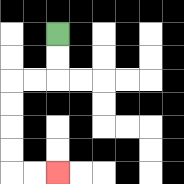{'start': '[2, 1]', 'end': '[2, 7]', 'path_directions': 'D,D,L,L,D,D,D,D,R,R', 'path_coordinates': '[[2, 1], [2, 2], [2, 3], [1, 3], [0, 3], [0, 4], [0, 5], [0, 6], [0, 7], [1, 7], [2, 7]]'}